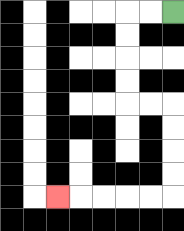{'start': '[7, 0]', 'end': '[2, 8]', 'path_directions': 'L,L,D,D,D,D,R,R,D,D,D,D,L,L,L,L,L', 'path_coordinates': '[[7, 0], [6, 0], [5, 0], [5, 1], [5, 2], [5, 3], [5, 4], [6, 4], [7, 4], [7, 5], [7, 6], [7, 7], [7, 8], [6, 8], [5, 8], [4, 8], [3, 8], [2, 8]]'}